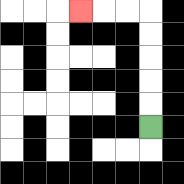{'start': '[6, 5]', 'end': '[3, 0]', 'path_directions': 'U,U,U,U,U,L,L,L', 'path_coordinates': '[[6, 5], [6, 4], [6, 3], [6, 2], [6, 1], [6, 0], [5, 0], [4, 0], [3, 0]]'}